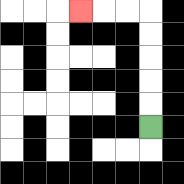{'start': '[6, 5]', 'end': '[3, 0]', 'path_directions': 'U,U,U,U,U,L,L,L', 'path_coordinates': '[[6, 5], [6, 4], [6, 3], [6, 2], [6, 1], [6, 0], [5, 0], [4, 0], [3, 0]]'}